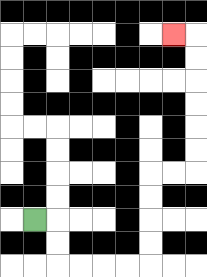{'start': '[1, 9]', 'end': '[7, 1]', 'path_directions': 'R,D,D,R,R,R,R,U,U,U,U,R,R,U,U,U,U,U,U,L', 'path_coordinates': '[[1, 9], [2, 9], [2, 10], [2, 11], [3, 11], [4, 11], [5, 11], [6, 11], [6, 10], [6, 9], [6, 8], [6, 7], [7, 7], [8, 7], [8, 6], [8, 5], [8, 4], [8, 3], [8, 2], [8, 1], [7, 1]]'}